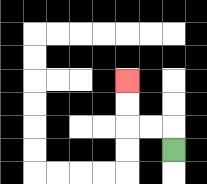{'start': '[7, 6]', 'end': '[5, 3]', 'path_directions': 'U,L,L,U,U', 'path_coordinates': '[[7, 6], [7, 5], [6, 5], [5, 5], [5, 4], [5, 3]]'}